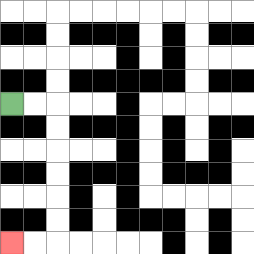{'start': '[0, 4]', 'end': '[0, 10]', 'path_directions': 'R,R,D,D,D,D,D,D,L,L', 'path_coordinates': '[[0, 4], [1, 4], [2, 4], [2, 5], [2, 6], [2, 7], [2, 8], [2, 9], [2, 10], [1, 10], [0, 10]]'}